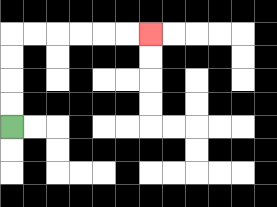{'start': '[0, 5]', 'end': '[6, 1]', 'path_directions': 'U,U,U,U,R,R,R,R,R,R', 'path_coordinates': '[[0, 5], [0, 4], [0, 3], [0, 2], [0, 1], [1, 1], [2, 1], [3, 1], [4, 1], [5, 1], [6, 1]]'}